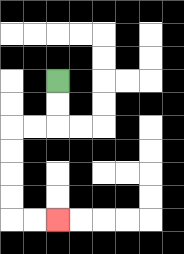{'start': '[2, 3]', 'end': '[2, 9]', 'path_directions': 'D,D,L,L,D,D,D,D,R,R', 'path_coordinates': '[[2, 3], [2, 4], [2, 5], [1, 5], [0, 5], [0, 6], [0, 7], [0, 8], [0, 9], [1, 9], [2, 9]]'}